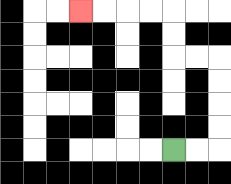{'start': '[7, 6]', 'end': '[3, 0]', 'path_directions': 'R,R,U,U,U,U,L,L,U,U,L,L,L,L', 'path_coordinates': '[[7, 6], [8, 6], [9, 6], [9, 5], [9, 4], [9, 3], [9, 2], [8, 2], [7, 2], [7, 1], [7, 0], [6, 0], [5, 0], [4, 0], [3, 0]]'}